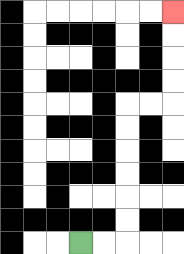{'start': '[3, 10]', 'end': '[7, 0]', 'path_directions': 'R,R,U,U,U,U,U,U,R,R,U,U,U,U', 'path_coordinates': '[[3, 10], [4, 10], [5, 10], [5, 9], [5, 8], [5, 7], [5, 6], [5, 5], [5, 4], [6, 4], [7, 4], [7, 3], [7, 2], [7, 1], [7, 0]]'}